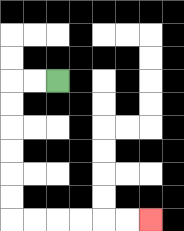{'start': '[2, 3]', 'end': '[6, 9]', 'path_directions': 'L,L,D,D,D,D,D,D,R,R,R,R,R,R', 'path_coordinates': '[[2, 3], [1, 3], [0, 3], [0, 4], [0, 5], [0, 6], [0, 7], [0, 8], [0, 9], [1, 9], [2, 9], [3, 9], [4, 9], [5, 9], [6, 9]]'}